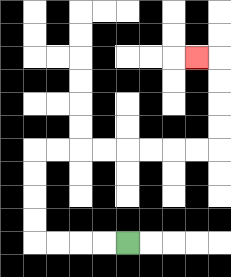{'start': '[5, 10]', 'end': '[8, 2]', 'path_directions': 'L,L,L,L,U,U,U,U,R,R,R,R,R,R,R,R,U,U,U,U,L', 'path_coordinates': '[[5, 10], [4, 10], [3, 10], [2, 10], [1, 10], [1, 9], [1, 8], [1, 7], [1, 6], [2, 6], [3, 6], [4, 6], [5, 6], [6, 6], [7, 6], [8, 6], [9, 6], [9, 5], [9, 4], [9, 3], [9, 2], [8, 2]]'}